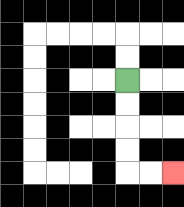{'start': '[5, 3]', 'end': '[7, 7]', 'path_directions': 'D,D,D,D,R,R', 'path_coordinates': '[[5, 3], [5, 4], [5, 5], [5, 6], [5, 7], [6, 7], [7, 7]]'}